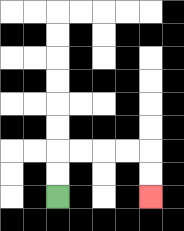{'start': '[2, 8]', 'end': '[6, 8]', 'path_directions': 'U,U,R,R,R,R,D,D', 'path_coordinates': '[[2, 8], [2, 7], [2, 6], [3, 6], [4, 6], [5, 6], [6, 6], [6, 7], [6, 8]]'}